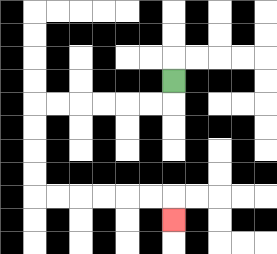{'start': '[7, 3]', 'end': '[7, 9]', 'path_directions': 'D,L,L,L,L,L,L,D,D,D,D,R,R,R,R,R,R,D', 'path_coordinates': '[[7, 3], [7, 4], [6, 4], [5, 4], [4, 4], [3, 4], [2, 4], [1, 4], [1, 5], [1, 6], [1, 7], [1, 8], [2, 8], [3, 8], [4, 8], [5, 8], [6, 8], [7, 8], [7, 9]]'}